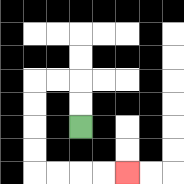{'start': '[3, 5]', 'end': '[5, 7]', 'path_directions': 'U,U,L,L,D,D,D,D,R,R,R,R', 'path_coordinates': '[[3, 5], [3, 4], [3, 3], [2, 3], [1, 3], [1, 4], [1, 5], [1, 6], [1, 7], [2, 7], [3, 7], [4, 7], [5, 7]]'}